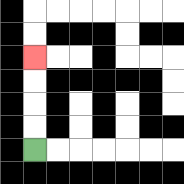{'start': '[1, 6]', 'end': '[1, 2]', 'path_directions': 'U,U,U,U', 'path_coordinates': '[[1, 6], [1, 5], [1, 4], [1, 3], [1, 2]]'}